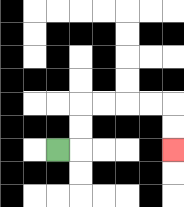{'start': '[2, 6]', 'end': '[7, 6]', 'path_directions': 'R,U,U,R,R,R,R,D,D', 'path_coordinates': '[[2, 6], [3, 6], [3, 5], [3, 4], [4, 4], [5, 4], [6, 4], [7, 4], [7, 5], [7, 6]]'}